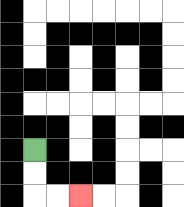{'start': '[1, 6]', 'end': '[3, 8]', 'path_directions': 'D,D,R,R', 'path_coordinates': '[[1, 6], [1, 7], [1, 8], [2, 8], [3, 8]]'}